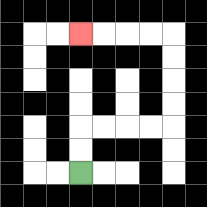{'start': '[3, 7]', 'end': '[3, 1]', 'path_directions': 'U,U,R,R,R,R,U,U,U,U,L,L,L,L', 'path_coordinates': '[[3, 7], [3, 6], [3, 5], [4, 5], [5, 5], [6, 5], [7, 5], [7, 4], [7, 3], [7, 2], [7, 1], [6, 1], [5, 1], [4, 1], [3, 1]]'}